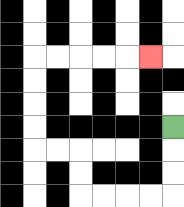{'start': '[7, 5]', 'end': '[6, 2]', 'path_directions': 'D,D,D,L,L,L,L,U,U,L,L,U,U,U,U,R,R,R,R,R', 'path_coordinates': '[[7, 5], [7, 6], [7, 7], [7, 8], [6, 8], [5, 8], [4, 8], [3, 8], [3, 7], [3, 6], [2, 6], [1, 6], [1, 5], [1, 4], [1, 3], [1, 2], [2, 2], [3, 2], [4, 2], [5, 2], [6, 2]]'}